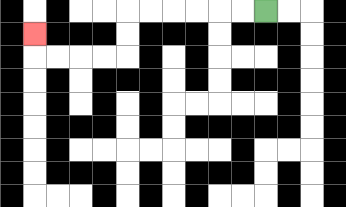{'start': '[11, 0]', 'end': '[1, 1]', 'path_directions': 'L,L,L,L,L,L,D,D,L,L,L,L,U', 'path_coordinates': '[[11, 0], [10, 0], [9, 0], [8, 0], [7, 0], [6, 0], [5, 0], [5, 1], [5, 2], [4, 2], [3, 2], [2, 2], [1, 2], [1, 1]]'}